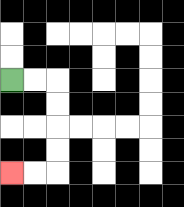{'start': '[0, 3]', 'end': '[0, 7]', 'path_directions': 'R,R,D,D,D,D,L,L', 'path_coordinates': '[[0, 3], [1, 3], [2, 3], [2, 4], [2, 5], [2, 6], [2, 7], [1, 7], [0, 7]]'}